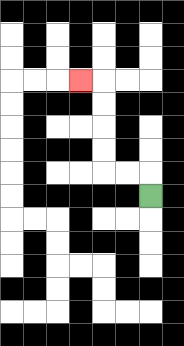{'start': '[6, 8]', 'end': '[3, 3]', 'path_directions': 'U,L,L,U,U,U,U,L', 'path_coordinates': '[[6, 8], [6, 7], [5, 7], [4, 7], [4, 6], [4, 5], [4, 4], [4, 3], [3, 3]]'}